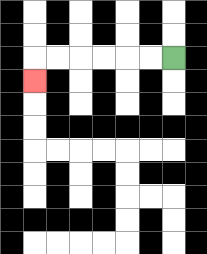{'start': '[7, 2]', 'end': '[1, 3]', 'path_directions': 'L,L,L,L,L,L,D', 'path_coordinates': '[[7, 2], [6, 2], [5, 2], [4, 2], [3, 2], [2, 2], [1, 2], [1, 3]]'}